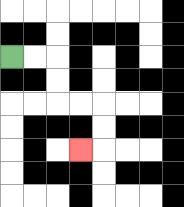{'start': '[0, 2]', 'end': '[3, 6]', 'path_directions': 'R,R,D,D,R,R,D,D,L', 'path_coordinates': '[[0, 2], [1, 2], [2, 2], [2, 3], [2, 4], [3, 4], [4, 4], [4, 5], [4, 6], [3, 6]]'}